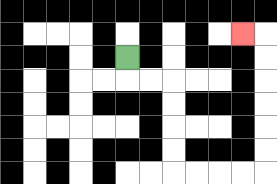{'start': '[5, 2]', 'end': '[10, 1]', 'path_directions': 'D,R,R,D,D,D,D,R,R,R,R,U,U,U,U,U,U,L', 'path_coordinates': '[[5, 2], [5, 3], [6, 3], [7, 3], [7, 4], [7, 5], [7, 6], [7, 7], [8, 7], [9, 7], [10, 7], [11, 7], [11, 6], [11, 5], [11, 4], [11, 3], [11, 2], [11, 1], [10, 1]]'}